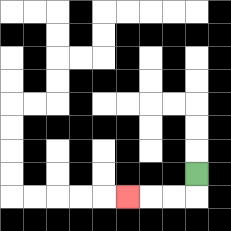{'start': '[8, 7]', 'end': '[5, 8]', 'path_directions': 'D,L,L,L', 'path_coordinates': '[[8, 7], [8, 8], [7, 8], [6, 8], [5, 8]]'}